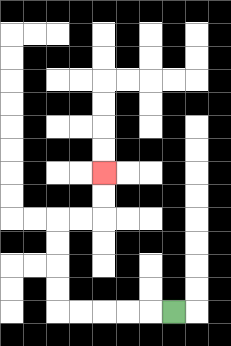{'start': '[7, 13]', 'end': '[4, 7]', 'path_directions': 'L,L,L,L,L,U,U,U,U,R,R,U,U', 'path_coordinates': '[[7, 13], [6, 13], [5, 13], [4, 13], [3, 13], [2, 13], [2, 12], [2, 11], [2, 10], [2, 9], [3, 9], [4, 9], [4, 8], [4, 7]]'}